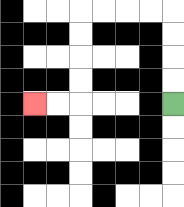{'start': '[7, 4]', 'end': '[1, 4]', 'path_directions': 'U,U,U,U,L,L,L,L,D,D,D,D,L,L', 'path_coordinates': '[[7, 4], [7, 3], [7, 2], [7, 1], [7, 0], [6, 0], [5, 0], [4, 0], [3, 0], [3, 1], [3, 2], [3, 3], [3, 4], [2, 4], [1, 4]]'}